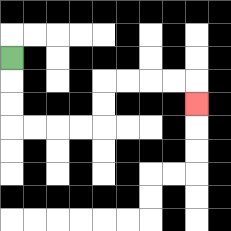{'start': '[0, 2]', 'end': '[8, 4]', 'path_directions': 'D,D,D,R,R,R,R,U,U,R,R,R,R,D', 'path_coordinates': '[[0, 2], [0, 3], [0, 4], [0, 5], [1, 5], [2, 5], [3, 5], [4, 5], [4, 4], [4, 3], [5, 3], [6, 3], [7, 3], [8, 3], [8, 4]]'}